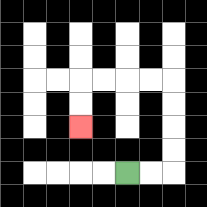{'start': '[5, 7]', 'end': '[3, 5]', 'path_directions': 'R,R,U,U,U,U,L,L,L,L,D,D', 'path_coordinates': '[[5, 7], [6, 7], [7, 7], [7, 6], [7, 5], [7, 4], [7, 3], [6, 3], [5, 3], [4, 3], [3, 3], [3, 4], [3, 5]]'}